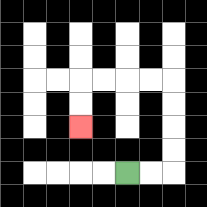{'start': '[5, 7]', 'end': '[3, 5]', 'path_directions': 'R,R,U,U,U,U,L,L,L,L,D,D', 'path_coordinates': '[[5, 7], [6, 7], [7, 7], [7, 6], [7, 5], [7, 4], [7, 3], [6, 3], [5, 3], [4, 3], [3, 3], [3, 4], [3, 5]]'}